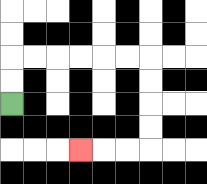{'start': '[0, 4]', 'end': '[3, 6]', 'path_directions': 'U,U,R,R,R,R,R,R,D,D,D,D,L,L,L', 'path_coordinates': '[[0, 4], [0, 3], [0, 2], [1, 2], [2, 2], [3, 2], [4, 2], [5, 2], [6, 2], [6, 3], [6, 4], [6, 5], [6, 6], [5, 6], [4, 6], [3, 6]]'}